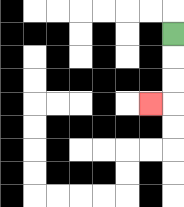{'start': '[7, 1]', 'end': '[6, 4]', 'path_directions': 'D,D,D,L', 'path_coordinates': '[[7, 1], [7, 2], [7, 3], [7, 4], [6, 4]]'}